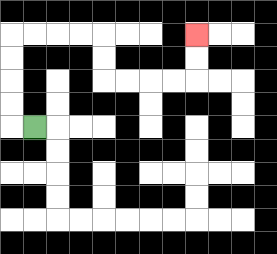{'start': '[1, 5]', 'end': '[8, 1]', 'path_directions': 'L,U,U,U,U,R,R,R,R,D,D,R,R,R,R,U,U', 'path_coordinates': '[[1, 5], [0, 5], [0, 4], [0, 3], [0, 2], [0, 1], [1, 1], [2, 1], [3, 1], [4, 1], [4, 2], [4, 3], [5, 3], [6, 3], [7, 3], [8, 3], [8, 2], [8, 1]]'}